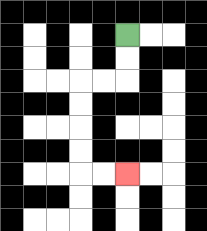{'start': '[5, 1]', 'end': '[5, 7]', 'path_directions': 'D,D,L,L,D,D,D,D,R,R', 'path_coordinates': '[[5, 1], [5, 2], [5, 3], [4, 3], [3, 3], [3, 4], [3, 5], [3, 6], [3, 7], [4, 7], [5, 7]]'}